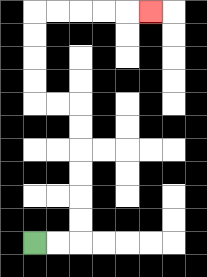{'start': '[1, 10]', 'end': '[6, 0]', 'path_directions': 'R,R,U,U,U,U,U,U,L,L,U,U,U,U,R,R,R,R,R', 'path_coordinates': '[[1, 10], [2, 10], [3, 10], [3, 9], [3, 8], [3, 7], [3, 6], [3, 5], [3, 4], [2, 4], [1, 4], [1, 3], [1, 2], [1, 1], [1, 0], [2, 0], [3, 0], [4, 0], [5, 0], [6, 0]]'}